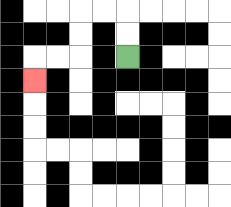{'start': '[5, 2]', 'end': '[1, 3]', 'path_directions': 'U,U,L,L,D,D,L,L,D', 'path_coordinates': '[[5, 2], [5, 1], [5, 0], [4, 0], [3, 0], [3, 1], [3, 2], [2, 2], [1, 2], [1, 3]]'}